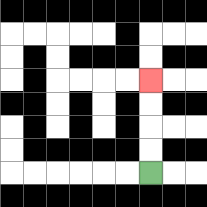{'start': '[6, 7]', 'end': '[6, 3]', 'path_directions': 'U,U,U,U', 'path_coordinates': '[[6, 7], [6, 6], [6, 5], [6, 4], [6, 3]]'}